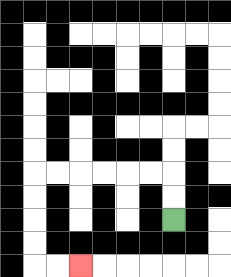{'start': '[7, 9]', 'end': '[3, 11]', 'path_directions': 'U,U,L,L,L,L,L,L,D,D,D,D,R,R', 'path_coordinates': '[[7, 9], [7, 8], [7, 7], [6, 7], [5, 7], [4, 7], [3, 7], [2, 7], [1, 7], [1, 8], [1, 9], [1, 10], [1, 11], [2, 11], [3, 11]]'}